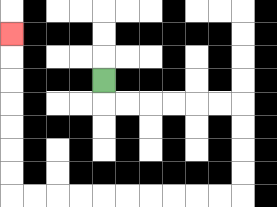{'start': '[4, 3]', 'end': '[0, 1]', 'path_directions': 'D,R,R,R,R,R,R,D,D,D,D,L,L,L,L,L,L,L,L,L,L,U,U,U,U,U,U,U', 'path_coordinates': '[[4, 3], [4, 4], [5, 4], [6, 4], [7, 4], [8, 4], [9, 4], [10, 4], [10, 5], [10, 6], [10, 7], [10, 8], [9, 8], [8, 8], [7, 8], [6, 8], [5, 8], [4, 8], [3, 8], [2, 8], [1, 8], [0, 8], [0, 7], [0, 6], [0, 5], [0, 4], [0, 3], [0, 2], [0, 1]]'}